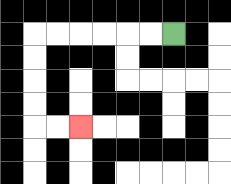{'start': '[7, 1]', 'end': '[3, 5]', 'path_directions': 'L,L,L,L,L,L,D,D,D,D,R,R', 'path_coordinates': '[[7, 1], [6, 1], [5, 1], [4, 1], [3, 1], [2, 1], [1, 1], [1, 2], [1, 3], [1, 4], [1, 5], [2, 5], [3, 5]]'}